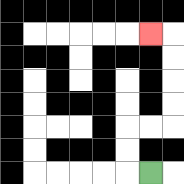{'start': '[6, 7]', 'end': '[6, 1]', 'path_directions': 'L,U,U,R,R,U,U,U,U,L', 'path_coordinates': '[[6, 7], [5, 7], [5, 6], [5, 5], [6, 5], [7, 5], [7, 4], [7, 3], [7, 2], [7, 1], [6, 1]]'}